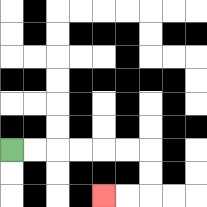{'start': '[0, 6]', 'end': '[4, 8]', 'path_directions': 'R,R,R,R,R,R,D,D,L,L', 'path_coordinates': '[[0, 6], [1, 6], [2, 6], [3, 6], [4, 6], [5, 6], [6, 6], [6, 7], [6, 8], [5, 8], [4, 8]]'}